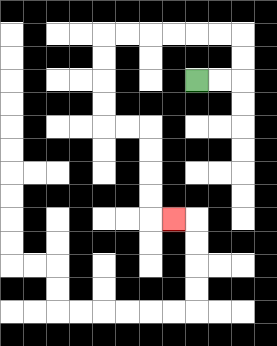{'start': '[8, 3]', 'end': '[7, 9]', 'path_directions': 'R,R,U,U,L,L,L,L,L,L,D,D,D,D,R,R,D,D,D,D,R', 'path_coordinates': '[[8, 3], [9, 3], [10, 3], [10, 2], [10, 1], [9, 1], [8, 1], [7, 1], [6, 1], [5, 1], [4, 1], [4, 2], [4, 3], [4, 4], [4, 5], [5, 5], [6, 5], [6, 6], [6, 7], [6, 8], [6, 9], [7, 9]]'}